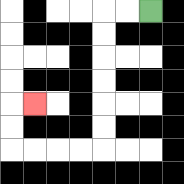{'start': '[6, 0]', 'end': '[1, 4]', 'path_directions': 'L,L,D,D,D,D,D,D,L,L,L,L,U,U,R', 'path_coordinates': '[[6, 0], [5, 0], [4, 0], [4, 1], [4, 2], [4, 3], [4, 4], [4, 5], [4, 6], [3, 6], [2, 6], [1, 6], [0, 6], [0, 5], [0, 4], [1, 4]]'}